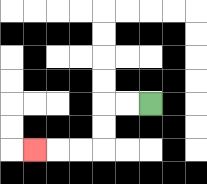{'start': '[6, 4]', 'end': '[1, 6]', 'path_directions': 'L,L,D,D,L,L,L', 'path_coordinates': '[[6, 4], [5, 4], [4, 4], [4, 5], [4, 6], [3, 6], [2, 6], [1, 6]]'}